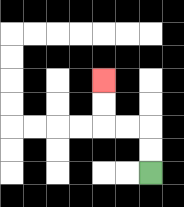{'start': '[6, 7]', 'end': '[4, 3]', 'path_directions': 'U,U,L,L,U,U', 'path_coordinates': '[[6, 7], [6, 6], [6, 5], [5, 5], [4, 5], [4, 4], [4, 3]]'}